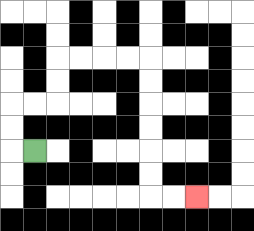{'start': '[1, 6]', 'end': '[8, 8]', 'path_directions': 'L,U,U,R,R,U,U,R,R,R,R,D,D,D,D,D,D,R,R', 'path_coordinates': '[[1, 6], [0, 6], [0, 5], [0, 4], [1, 4], [2, 4], [2, 3], [2, 2], [3, 2], [4, 2], [5, 2], [6, 2], [6, 3], [6, 4], [6, 5], [6, 6], [6, 7], [6, 8], [7, 8], [8, 8]]'}